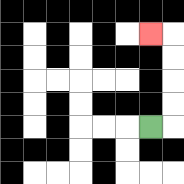{'start': '[6, 5]', 'end': '[6, 1]', 'path_directions': 'R,U,U,U,U,L', 'path_coordinates': '[[6, 5], [7, 5], [7, 4], [7, 3], [7, 2], [7, 1], [6, 1]]'}